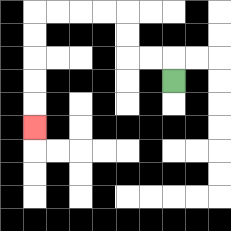{'start': '[7, 3]', 'end': '[1, 5]', 'path_directions': 'U,L,L,U,U,L,L,L,L,D,D,D,D,D', 'path_coordinates': '[[7, 3], [7, 2], [6, 2], [5, 2], [5, 1], [5, 0], [4, 0], [3, 0], [2, 0], [1, 0], [1, 1], [1, 2], [1, 3], [1, 4], [1, 5]]'}